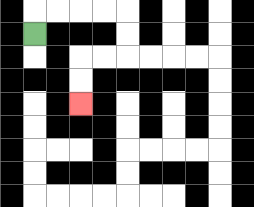{'start': '[1, 1]', 'end': '[3, 4]', 'path_directions': 'U,R,R,R,R,D,D,L,L,D,D', 'path_coordinates': '[[1, 1], [1, 0], [2, 0], [3, 0], [4, 0], [5, 0], [5, 1], [5, 2], [4, 2], [3, 2], [3, 3], [3, 4]]'}